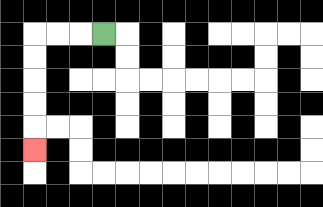{'start': '[4, 1]', 'end': '[1, 6]', 'path_directions': 'L,L,L,D,D,D,D,D', 'path_coordinates': '[[4, 1], [3, 1], [2, 1], [1, 1], [1, 2], [1, 3], [1, 4], [1, 5], [1, 6]]'}